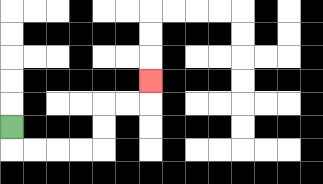{'start': '[0, 5]', 'end': '[6, 3]', 'path_directions': 'D,R,R,R,R,U,U,R,R,U', 'path_coordinates': '[[0, 5], [0, 6], [1, 6], [2, 6], [3, 6], [4, 6], [4, 5], [4, 4], [5, 4], [6, 4], [6, 3]]'}